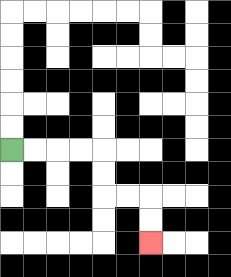{'start': '[0, 6]', 'end': '[6, 10]', 'path_directions': 'R,R,R,R,D,D,R,R,D,D', 'path_coordinates': '[[0, 6], [1, 6], [2, 6], [3, 6], [4, 6], [4, 7], [4, 8], [5, 8], [6, 8], [6, 9], [6, 10]]'}